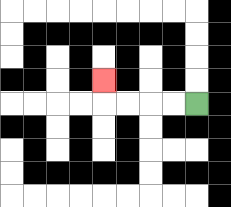{'start': '[8, 4]', 'end': '[4, 3]', 'path_directions': 'L,L,L,L,U', 'path_coordinates': '[[8, 4], [7, 4], [6, 4], [5, 4], [4, 4], [4, 3]]'}